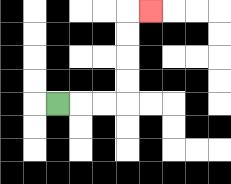{'start': '[2, 4]', 'end': '[6, 0]', 'path_directions': 'R,R,R,U,U,U,U,R', 'path_coordinates': '[[2, 4], [3, 4], [4, 4], [5, 4], [5, 3], [5, 2], [5, 1], [5, 0], [6, 0]]'}